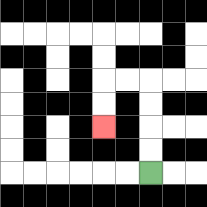{'start': '[6, 7]', 'end': '[4, 5]', 'path_directions': 'U,U,U,U,L,L,D,D', 'path_coordinates': '[[6, 7], [6, 6], [6, 5], [6, 4], [6, 3], [5, 3], [4, 3], [4, 4], [4, 5]]'}